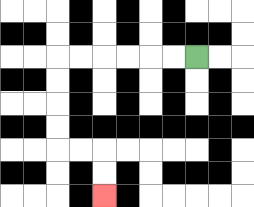{'start': '[8, 2]', 'end': '[4, 8]', 'path_directions': 'L,L,L,L,L,L,D,D,D,D,R,R,D,D', 'path_coordinates': '[[8, 2], [7, 2], [6, 2], [5, 2], [4, 2], [3, 2], [2, 2], [2, 3], [2, 4], [2, 5], [2, 6], [3, 6], [4, 6], [4, 7], [4, 8]]'}